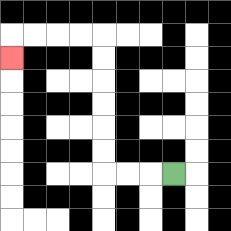{'start': '[7, 7]', 'end': '[0, 2]', 'path_directions': 'L,L,L,U,U,U,U,U,U,L,L,L,L,D', 'path_coordinates': '[[7, 7], [6, 7], [5, 7], [4, 7], [4, 6], [4, 5], [4, 4], [4, 3], [4, 2], [4, 1], [3, 1], [2, 1], [1, 1], [0, 1], [0, 2]]'}